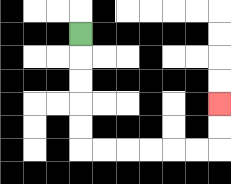{'start': '[3, 1]', 'end': '[9, 4]', 'path_directions': 'D,D,D,D,D,R,R,R,R,R,R,U,U', 'path_coordinates': '[[3, 1], [3, 2], [3, 3], [3, 4], [3, 5], [3, 6], [4, 6], [5, 6], [6, 6], [7, 6], [8, 6], [9, 6], [9, 5], [9, 4]]'}